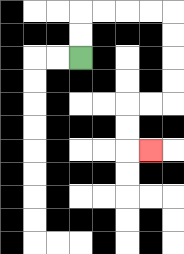{'start': '[3, 2]', 'end': '[6, 6]', 'path_directions': 'U,U,R,R,R,R,D,D,D,D,L,L,D,D,R', 'path_coordinates': '[[3, 2], [3, 1], [3, 0], [4, 0], [5, 0], [6, 0], [7, 0], [7, 1], [7, 2], [7, 3], [7, 4], [6, 4], [5, 4], [5, 5], [5, 6], [6, 6]]'}